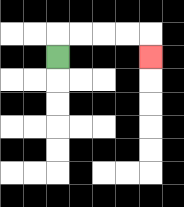{'start': '[2, 2]', 'end': '[6, 2]', 'path_directions': 'U,R,R,R,R,D', 'path_coordinates': '[[2, 2], [2, 1], [3, 1], [4, 1], [5, 1], [6, 1], [6, 2]]'}